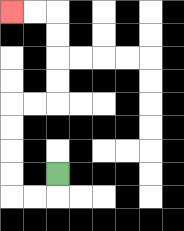{'start': '[2, 7]', 'end': '[0, 0]', 'path_directions': 'D,L,L,U,U,U,U,R,R,U,U,U,U,L,L', 'path_coordinates': '[[2, 7], [2, 8], [1, 8], [0, 8], [0, 7], [0, 6], [0, 5], [0, 4], [1, 4], [2, 4], [2, 3], [2, 2], [2, 1], [2, 0], [1, 0], [0, 0]]'}